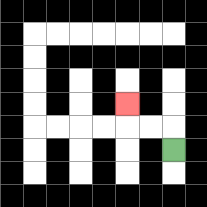{'start': '[7, 6]', 'end': '[5, 4]', 'path_directions': 'U,L,L,U', 'path_coordinates': '[[7, 6], [7, 5], [6, 5], [5, 5], [5, 4]]'}